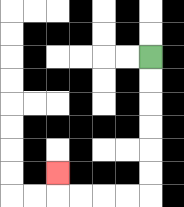{'start': '[6, 2]', 'end': '[2, 7]', 'path_directions': 'D,D,D,D,D,D,L,L,L,L,U', 'path_coordinates': '[[6, 2], [6, 3], [6, 4], [6, 5], [6, 6], [6, 7], [6, 8], [5, 8], [4, 8], [3, 8], [2, 8], [2, 7]]'}